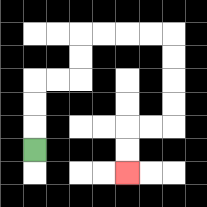{'start': '[1, 6]', 'end': '[5, 7]', 'path_directions': 'U,U,U,R,R,U,U,R,R,R,R,D,D,D,D,L,L,D,D', 'path_coordinates': '[[1, 6], [1, 5], [1, 4], [1, 3], [2, 3], [3, 3], [3, 2], [3, 1], [4, 1], [5, 1], [6, 1], [7, 1], [7, 2], [7, 3], [7, 4], [7, 5], [6, 5], [5, 5], [5, 6], [5, 7]]'}